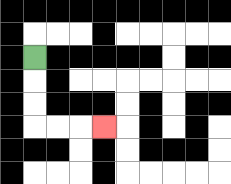{'start': '[1, 2]', 'end': '[4, 5]', 'path_directions': 'D,D,D,R,R,R', 'path_coordinates': '[[1, 2], [1, 3], [1, 4], [1, 5], [2, 5], [3, 5], [4, 5]]'}